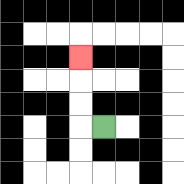{'start': '[4, 5]', 'end': '[3, 2]', 'path_directions': 'L,U,U,U', 'path_coordinates': '[[4, 5], [3, 5], [3, 4], [3, 3], [3, 2]]'}